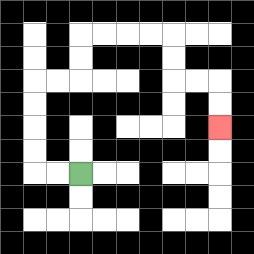{'start': '[3, 7]', 'end': '[9, 5]', 'path_directions': 'L,L,U,U,U,U,R,R,U,U,R,R,R,R,D,D,R,R,D,D', 'path_coordinates': '[[3, 7], [2, 7], [1, 7], [1, 6], [1, 5], [1, 4], [1, 3], [2, 3], [3, 3], [3, 2], [3, 1], [4, 1], [5, 1], [6, 1], [7, 1], [7, 2], [7, 3], [8, 3], [9, 3], [9, 4], [9, 5]]'}